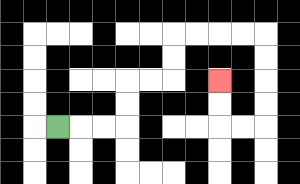{'start': '[2, 5]', 'end': '[9, 3]', 'path_directions': 'R,R,R,U,U,R,R,U,U,R,R,R,R,D,D,D,D,L,L,U,U', 'path_coordinates': '[[2, 5], [3, 5], [4, 5], [5, 5], [5, 4], [5, 3], [6, 3], [7, 3], [7, 2], [7, 1], [8, 1], [9, 1], [10, 1], [11, 1], [11, 2], [11, 3], [11, 4], [11, 5], [10, 5], [9, 5], [9, 4], [9, 3]]'}